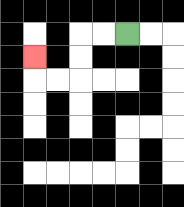{'start': '[5, 1]', 'end': '[1, 2]', 'path_directions': 'L,L,D,D,L,L,U', 'path_coordinates': '[[5, 1], [4, 1], [3, 1], [3, 2], [3, 3], [2, 3], [1, 3], [1, 2]]'}